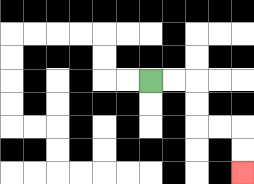{'start': '[6, 3]', 'end': '[10, 7]', 'path_directions': 'R,R,D,D,R,R,D,D', 'path_coordinates': '[[6, 3], [7, 3], [8, 3], [8, 4], [8, 5], [9, 5], [10, 5], [10, 6], [10, 7]]'}